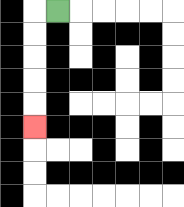{'start': '[2, 0]', 'end': '[1, 5]', 'path_directions': 'L,D,D,D,D,D', 'path_coordinates': '[[2, 0], [1, 0], [1, 1], [1, 2], [1, 3], [1, 4], [1, 5]]'}